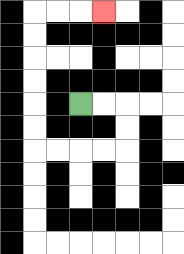{'start': '[3, 4]', 'end': '[4, 0]', 'path_directions': 'R,R,D,D,L,L,L,L,U,U,U,U,U,U,R,R,R', 'path_coordinates': '[[3, 4], [4, 4], [5, 4], [5, 5], [5, 6], [4, 6], [3, 6], [2, 6], [1, 6], [1, 5], [1, 4], [1, 3], [1, 2], [1, 1], [1, 0], [2, 0], [3, 0], [4, 0]]'}